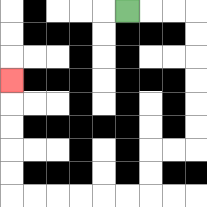{'start': '[5, 0]', 'end': '[0, 3]', 'path_directions': 'R,R,R,D,D,D,D,D,D,L,L,D,D,L,L,L,L,L,L,U,U,U,U,U', 'path_coordinates': '[[5, 0], [6, 0], [7, 0], [8, 0], [8, 1], [8, 2], [8, 3], [8, 4], [8, 5], [8, 6], [7, 6], [6, 6], [6, 7], [6, 8], [5, 8], [4, 8], [3, 8], [2, 8], [1, 8], [0, 8], [0, 7], [0, 6], [0, 5], [0, 4], [0, 3]]'}